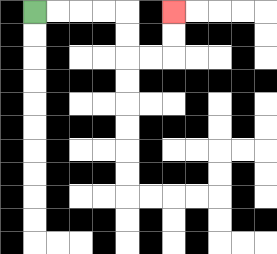{'start': '[1, 0]', 'end': '[7, 0]', 'path_directions': 'R,R,R,R,D,D,R,R,U,U', 'path_coordinates': '[[1, 0], [2, 0], [3, 0], [4, 0], [5, 0], [5, 1], [5, 2], [6, 2], [7, 2], [7, 1], [7, 0]]'}